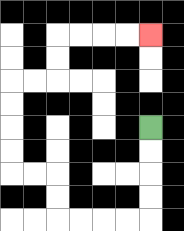{'start': '[6, 5]', 'end': '[6, 1]', 'path_directions': 'D,D,D,D,L,L,L,L,U,U,L,L,U,U,U,U,R,R,U,U,R,R,R,R', 'path_coordinates': '[[6, 5], [6, 6], [6, 7], [6, 8], [6, 9], [5, 9], [4, 9], [3, 9], [2, 9], [2, 8], [2, 7], [1, 7], [0, 7], [0, 6], [0, 5], [0, 4], [0, 3], [1, 3], [2, 3], [2, 2], [2, 1], [3, 1], [4, 1], [5, 1], [6, 1]]'}